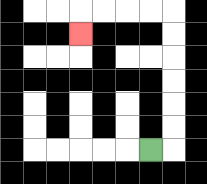{'start': '[6, 6]', 'end': '[3, 1]', 'path_directions': 'R,U,U,U,U,U,U,L,L,L,L,D', 'path_coordinates': '[[6, 6], [7, 6], [7, 5], [7, 4], [7, 3], [7, 2], [7, 1], [7, 0], [6, 0], [5, 0], [4, 0], [3, 0], [3, 1]]'}